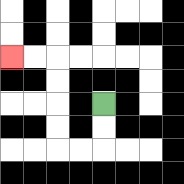{'start': '[4, 4]', 'end': '[0, 2]', 'path_directions': 'D,D,L,L,U,U,U,U,L,L', 'path_coordinates': '[[4, 4], [4, 5], [4, 6], [3, 6], [2, 6], [2, 5], [2, 4], [2, 3], [2, 2], [1, 2], [0, 2]]'}